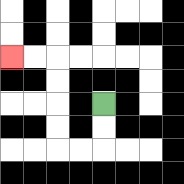{'start': '[4, 4]', 'end': '[0, 2]', 'path_directions': 'D,D,L,L,U,U,U,U,L,L', 'path_coordinates': '[[4, 4], [4, 5], [4, 6], [3, 6], [2, 6], [2, 5], [2, 4], [2, 3], [2, 2], [1, 2], [0, 2]]'}